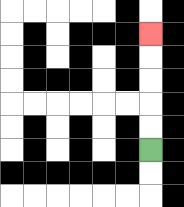{'start': '[6, 6]', 'end': '[6, 1]', 'path_directions': 'U,U,U,U,U', 'path_coordinates': '[[6, 6], [6, 5], [6, 4], [6, 3], [6, 2], [6, 1]]'}